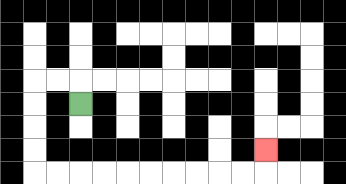{'start': '[3, 4]', 'end': '[11, 6]', 'path_directions': 'U,L,L,D,D,D,D,R,R,R,R,R,R,R,R,R,R,U', 'path_coordinates': '[[3, 4], [3, 3], [2, 3], [1, 3], [1, 4], [1, 5], [1, 6], [1, 7], [2, 7], [3, 7], [4, 7], [5, 7], [6, 7], [7, 7], [8, 7], [9, 7], [10, 7], [11, 7], [11, 6]]'}